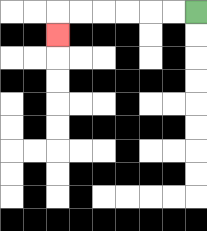{'start': '[8, 0]', 'end': '[2, 1]', 'path_directions': 'L,L,L,L,L,L,D', 'path_coordinates': '[[8, 0], [7, 0], [6, 0], [5, 0], [4, 0], [3, 0], [2, 0], [2, 1]]'}